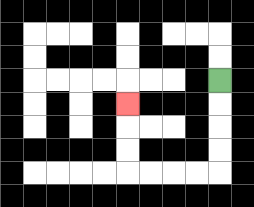{'start': '[9, 3]', 'end': '[5, 4]', 'path_directions': 'D,D,D,D,L,L,L,L,U,U,U', 'path_coordinates': '[[9, 3], [9, 4], [9, 5], [9, 6], [9, 7], [8, 7], [7, 7], [6, 7], [5, 7], [5, 6], [5, 5], [5, 4]]'}